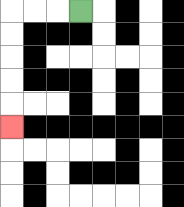{'start': '[3, 0]', 'end': '[0, 5]', 'path_directions': 'L,L,L,D,D,D,D,D', 'path_coordinates': '[[3, 0], [2, 0], [1, 0], [0, 0], [0, 1], [0, 2], [0, 3], [0, 4], [0, 5]]'}